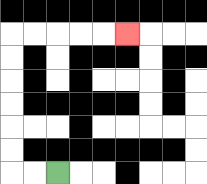{'start': '[2, 7]', 'end': '[5, 1]', 'path_directions': 'L,L,U,U,U,U,U,U,R,R,R,R,R', 'path_coordinates': '[[2, 7], [1, 7], [0, 7], [0, 6], [0, 5], [0, 4], [0, 3], [0, 2], [0, 1], [1, 1], [2, 1], [3, 1], [4, 1], [5, 1]]'}